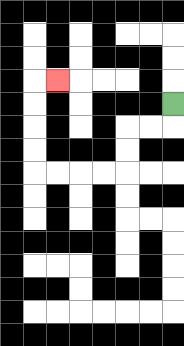{'start': '[7, 4]', 'end': '[2, 3]', 'path_directions': 'D,L,L,D,D,L,L,L,L,U,U,U,U,R', 'path_coordinates': '[[7, 4], [7, 5], [6, 5], [5, 5], [5, 6], [5, 7], [4, 7], [3, 7], [2, 7], [1, 7], [1, 6], [1, 5], [1, 4], [1, 3], [2, 3]]'}